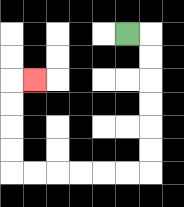{'start': '[5, 1]', 'end': '[1, 3]', 'path_directions': 'R,D,D,D,D,D,D,L,L,L,L,L,L,U,U,U,U,R', 'path_coordinates': '[[5, 1], [6, 1], [6, 2], [6, 3], [6, 4], [6, 5], [6, 6], [6, 7], [5, 7], [4, 7], [3, 7], [2, 7], [1, 7], [0, 7], [0, 6], [0, 5], [0, 4], [0, 3], [1, 3]]'}